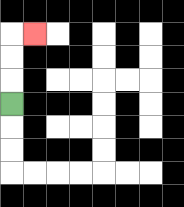{'start': '[0, 4]', 'end': '[1, 1]', 'path_directions': 'U,U,U,R', 'path_coordinates': '[[0, 4], [0, 3], [0, 2], [0, 1], [1, 1]]'}